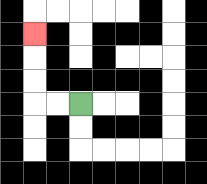{'start': '[3, 4]', 'end': '[1, 1]', 'path_directions': 'L,L,U,U,U', 'path_coordinates': '[[3, 4], [2, 4], [1, 4], [1, 3], [1, 2], [1, 1]]'}